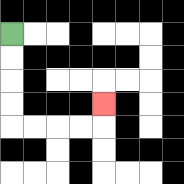{'start': '[0, 1]', 'end': '[4, 4]', 'path_directions': 'D,D,D,D,R,R,R,R,U', 'path_coordinates': '[[0, 1], [0, 2], [0, 3], [0, 4], [0, 5], [1, 5], [2, 5], [3, 5], [4, 5], [4, 4]]'}